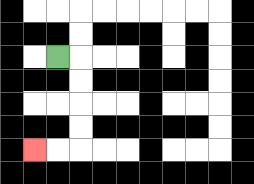{'start': '[2, 2]', 'end': '[1, 6]', 'path_directions': 'R,D,D,D,D,L,L', 'path_coordinates': '[[2, 2], [3, 2], [3, 3], [3, 4], [3, 5], [3, 6], [2, 6], [1, 6]]'}